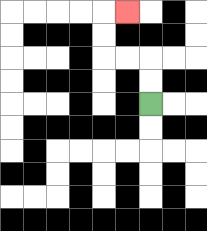{'start': '[6, 4]', 'end': '[5, 0]', 'path_directions': 'U,U,L,L,U,U,R', 'path_coordinates': '[[6, 4], [6, 3], [6, 2], [5, 2], [4, 2], [4, 1], [4, 0], [5, 0]]'}